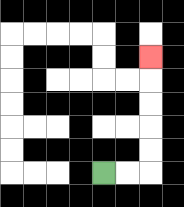{'start': '[4, 7]', 'end': '[6, 2]', 'path_directions': 'R,R,U,U,U,U,U', 'path_coordinates': '[[4, 7], [5, 7], [6, 7], [6, 6], [6, 5], [6, 4], [6, 3], [6, 2]]'}